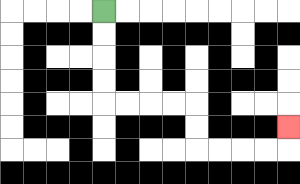{'start': '[4, 0]', 'end': '[12, 5]', 'path_directions': 'D,D,D,D,R,R,R,R,D,D,R,R,R,R,U', 'path_coordinates': '[[4, 0], [4, 1], [4, 2], [4, 3], [4, 4], [5, 4], [6, 4], [7, 4], [8, 4], [8, 5], [8, 6], [9, 6], [10, 6], [11, 6], [12, 6], [12, 5]]'}